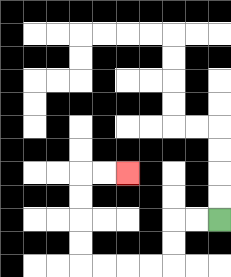{'start': '[9, 9]', 'end': '[5, 7]', 'path_directions': 'L,L,D,D,L,L,L,L,U,U,U,U,R,R', 'path_coordinates': '[[9, 9], [8, 9], [7, 9], [7, 10], [7, 11], [6, 11], [5, 11], [4, 11], [3, 11], [3, 10], [3, 9], [3, 8], [3, 7], [4, 7], [5, 7]]'}